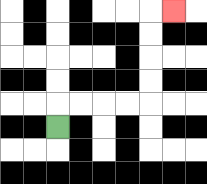{'start': '[2, 5]', 'end': '[7, 0]', 'path_directions': 'U,R,R,R,R,U,U,U,U,R', 'path_coordinates': '[[2, 5], [2, 4], [3, 4], [4, 4], [5, 4], [6, 4], [6, 3], [6, 2], [6, 1], [6, 0], [7, 0]]'}